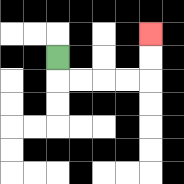{'start': '[2, 2]', 'end': '[6, 1]', 'path_directions': 'D,R,R,R,R,U,U', 'path_coordinates': '[[2, 2], [2, 3], [3, 3], [4, 3], [5, 3], [6, 3], [6, 2], [6, 1]]'}